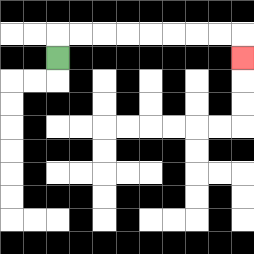{'start': '[2, 2]', 'end': '[10, 2]', 'path_directions': 'U,R,R,R,R,R,R,R,R,D', 'path_coordinates': '[[2, 2], [2, 1], [3, 1], [4, 1], [5, 1], [6, 1], [7, 1], [8, 1], [9, 1], [10, 1], [10, 2]]'}